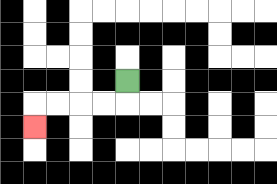{'start': '[5, 3]', 'end': '[1, 5]', 'path_directions': 'D,L,L,L,L,D', 'path_coordinates': '[[5, 3], [5, 4], [4, 4], [3, 4], [2, 4], [1, 4], [1, 5]]'}